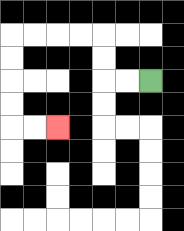{'start': '[6, 3]', 'end': '[2, 5]', 'path_directions': 'L,L,U,U,L,L,L,L,D,D,D,D,R,R', 'path_coordinates': '[[6, 3], [5, 3], [4, 3], [4, 2], [4, 1], [3, 1], [2, 1], [1, 1], [0, 1], [0, 2], [0, 3], [0, 4], [0, 5], [1, 5], [2, 5]]'}